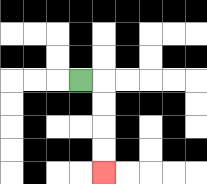{'start': '[3, 3]', 'end': '[4, 7]', 'path_directions': 'R,D,D,D,D', 'path_coordinates': '[[3, 3], [4, 3], [4, 4], [4, 5], [4, 6], [4, 7]]'}